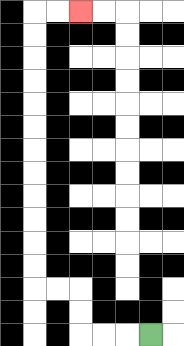{'start': '[6, 14]', 'end': '[3, 0]', 'path_directions': 'L,L,L,U,U,L,L,U,U,U,U,U,U,U,U,U,U,U,U,R,R', 'path_coordinates': '[[6, 14], [5, 14], [4, 14], [3, 14], [3, 13], [3, 12], [2, 12], [1, 12], [1, 11], [1, 10], [1, 9], [1, 8], [1, 7], [1, 6], [1, 5], [1, 4], [1, 3], [1, 2], [1, 1], [1, 0], [2, 0], [3, 0]]'}